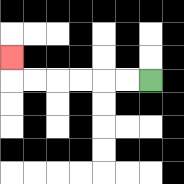{'start': '[6, 3]', 'end': '[0, 2]', 'path_directions': 'L,L,L,L,L,L,U', 'path_coordinates': '[[6, 3], [5, 3], [4, 3], [3, 3], [2, 3], [1, 3], [0, 3], [0, 2]]'}